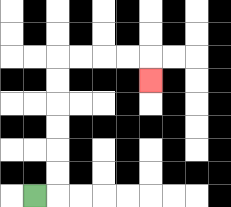{'start': '[1, 8]', 'end': '[6, 3]', 'path_directions': 'R,U,U,U,U,U,U,R,R,R,R,D', 'path_coordinates': '[[1, 8], [2, 8], [2, 7], [2, 6], [2, 5], [2, 4], [2, 3], [2, 2], [3, 2], [4, 2], [5, 2], [6, 2], [6, 3]]'}